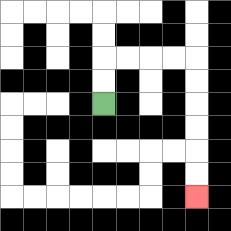{'start': '[4, 4]', 'end': '[8, 8]', 'path_directions': 'U,U,R,R,R,R,D,D,D,D,D,D', 'path_coordinates': '[[4, 4], [4, 3], [4, 2], [5, 2], [6, 2], [7, 2], [8, 2], [8, 3], [8, 4], [8, 5], [8, 6], [8, 7], [8, 8]]'}